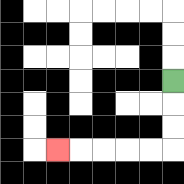{'start': '[7, 3]', 'end': '[2, 6]', 'path_directions': 'D,D,D,L,L,L,L,L', 'path_coordinates': '[[7, 3], [7, 4], [7, 5], [7, 6], [6, 6], [5, 6], [4, 6], [3, 6], [2, 6]]'}